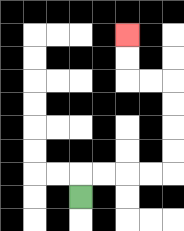{'start': '[3, 8]', 'end': '[5, 1]', 'path_directions': 'U,R,R,R,R,U,U,U,U,L,L,U,U', 'path_coordinates': '[[3, 8], [3, 7], [4, 7], [5, 7], [6, 7], [7, 7], [7, 6], [7, 5], [7, 4], [7, 3], [6, 3], [5, 3], [5, 2], [5, 1]]'}